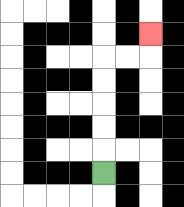{'start': '[4, 7]', 'end': '[6, 1]', 'path_directions': 'U,U,U,U,U,R,R,U', 'path_coordinates': '[[4, 7], [4, 6], [4, 5], [4, 4], [4, 3], [4, 2], [5, 2], [6, 2], [6, 1]]'}